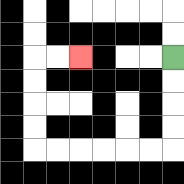{'start': '[7, 2]', 'end': '[3, 2]', 'path_directions': 'D,D,D,D,L,L,L,L,L,L,U,U,U,U,R,R', 'path_coordinates': '[[7, 2], [7, 3], [7, 4], [7, 5], [7, 6], [6, 6], [5, 6], [4, 6], [3, 6], [2, 6], [1, 6], [1, 5], [1, 4], [1, 3], [1, 2], [2, 2], [3, 2]]'}